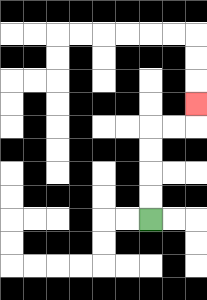{'start': '[6, 9]', 'end': '[8, 4]', 'path_directions': 'U,U,U,U,R,R,U', 'path_coordinates': '[[6, 9], [6, 8], [6, 7], [6, 6], [6, 5], [7, 5], [8, 5], [8, 4]]'}